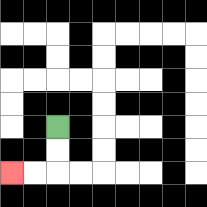{'start': '[2, 5]', 'end': '[0, 7]', 'path_directions': 'D,D,L,L', 'path_coordinates': '[[2, 5], [2, 6], [2, 7], [1, 7], [0, 7]]'}